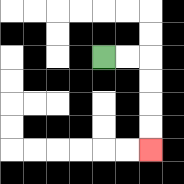{'start': '[4, 2]', 'end': '[6, 6]', 'path_directions': 'R,R,D,D,D,D', 'path_coordinates': '[[4, 2], [5, 2], [6, 2], [6, 3], [6, 4], [6, 5], [6, 6]]'}